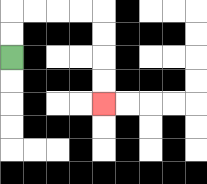{'start': '[0, 2]', 'end': '[4, 4]', 'path_directions': 'U,U,R,R,R,R,D,D,D,D', 'path_coordinates': '[[0, 2], [0, 1], [0, 0], [1, 0], [2, 0], [3, 0], [4, 0], [4, 1], [4, 2], [4, 3], [4, 4]]'}